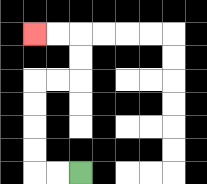{'start': '[3, 7]', 'end': '[1, 1]', 'path_directions': 'L,L,U,U,U,U,R,R,U,U,L,L', 'path_coordinates': '[[3, 7], [2, 7], [1, 7], [1, 6], [1, 5], [1, 4], [1, 3], [2, 3], [3, 3], [3, 2], [3, 1], [2, 1], [1, 1]]'}